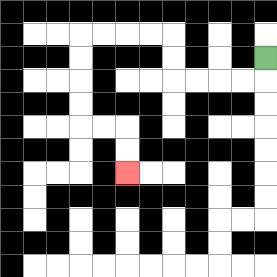{'start': '[11, 2]', 'end': '[5, 7]', 'path_directions': 'D,L,L,L,L,U,U,L,L,L,L,D,D,D,D,R,R,D,D', 'path_coordinates': '[[11, 2], [11, 3], [10, 3], [9, 3], [8, 3], [7, 3], [7, 2], [7, 1], [6, 1], [5, 1], [4, 1], [3, 1], [3, 2], [3, 3], [3, 4], [3, 5], [4, 5], [5, 5], [5, 6], [5, 7]]'}